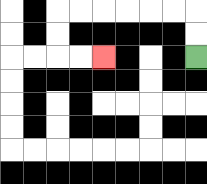{'start': '[8, 2]', 'end': '[4, 2]', 'path_directions': 'U,U,L,L,L,L,L,L,D,D,R,R', 'path_coordinates': '[[8, 2], [8, 1], [8, 0], [7, 0], [6, 0], [5, 0], [4, 0], [3, 0], [2, 0], [2, 1], [2, 2], [3, 2], [4, 2]]'}